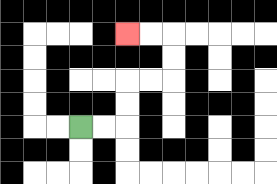{'start': '[3, 5]', 'end': '[5, 1]', 'path_directions': 'R,R,U,U,R,R,U,U,L,L', 'path_coordinates': '[[3, 5], [4, 5], [5, 5], [5, 4], [5, 3], [6, 3], [7, 3], [7, 2], [7, 1], [6, 1], [5, 1]]'}